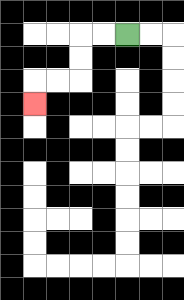{'start': '[5, 1]', 'end': '[1, 4]', 'path_directions': 'L,L,D,D,L,L,D', 'path_coordinates': '[[5, 1], [4, 1], [3, 1], [3, 2], [3, 3], [2, 3], [1, 3], [1, 4]]'}